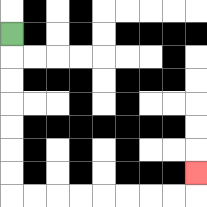{'start': '[0, 1]', 'end': '[8, 7]', 'path_directions': 'D,D,D,D,D,D,D,R,R,R,R,R,R,R,R,U', 'path_coordinates': '[[0, 1], [0, 2], [0, 3], [0, 4], [0, 5], [0, 6], [0, 7], [0, 8], [1, 8], [2, 8], [3, 8], [4, 8], [5, 8], [6, 8], [7, 8], [8, 8], [8, 7]]'}